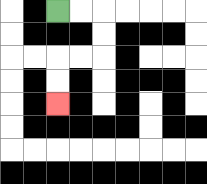{'start': '[2, 0]', 'end': '[2, 4]', 'path_directions': 'R,R,D,D,L,L,D,D', 'path_coordinates': '[[2, 0], [3, 0], [4, 0], [4, 1], [4, 2], [3, 2], [2, 2], [2, 3], [2, 4]]'}